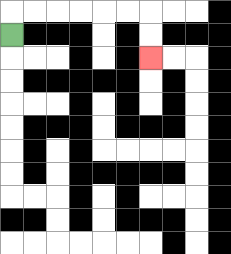{'start': '[0, 1]', 'end': '[6, 2]', 'path_directions': 'U,R,R,R,R,R,R,D,D', 'path_coordinates': '[[0, 1], [0, 0], [1, 0], [2, 0], [3, 0], [4, 0], [5, 0], [6, 0], [6, 1], [6, 2]]'}